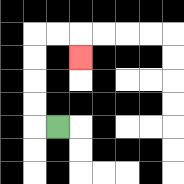{'start': '[2, 5]', 'end': '[3, 2]', 'path_directions': 'L,U,U,U,U,R,R,D', 'path_coordinates': '[[2, 5], [1, 5], [1, 4], [1, 3], [1, 2], [1, 1], [2, 1], [3, 1], [3, 2]]'}